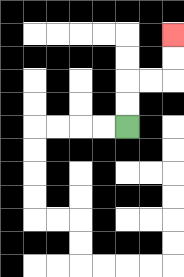{'start': '[5, 5]', 'end': '[7, 1]', 'path_directions': 'U,U,R,R,U,U', 'path_coordinates': '[[5, 5], [5, 4], [5, 3], [6, 3], [7, 3], [7, 2], [7, 1]]'}